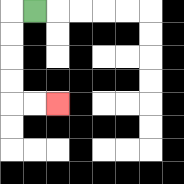{'start': '[1, 0]', 'end': '[2, 4]', 'path_directions': 'L,D,D,D,D,R,R', 'path_coordinates': '[[1, 0], [0, 0], [0, 1], [0, 2], [0, 3], [0, 4], [1, 4], [2, 4]]'}